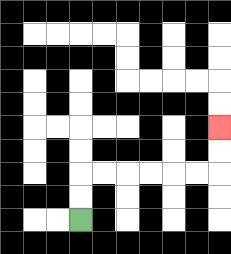{'start': '[3, 9]', 'end': '[9, 5]', 'path_directions': 'U,U,R,R,R,R,R,R,U,U', 'path_coordinates': '[[3, 9], [3, 8], [3, 7], [4, 7], [5, 7], [6, 7], [7, 7], [8, 7], [9, 7], [9, 6], [9, 5]]'}